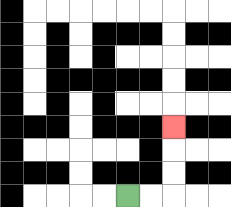{'start': '[5, 8]', 'end': '[7, 5]', 'path_directions': 'R,R,U,U,U', 'path_coordinates': '[[5, 8], [6, 8], [7, 8], [7, 7], [7, 6], [7, 5]]'}